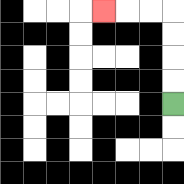{'start': '[7, 4]', 'end': '[4, 0]', 'path_directions': 'U,U,U,U,L,L,L', 'path_coordinates': '[[7, 4], [7, 3], [7, 2], [7, 1], [7, 0], [6, 0], [5, 0], [4, 0]]'}